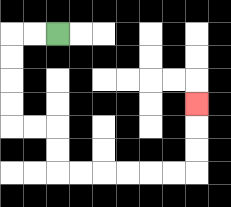{'start': '[2, 1]', 'end': '[8, 4]', 'path_directions': 'L,L,D,D,D,D,R,R,D,D,R,R,R,R,R,R,U,U,U', 'path_coordinates': '[[2, 1], [1, 1], [0, 1], [0, 2], [0, 3], [0, 4], [0, 5], [1, 5], [2, 5], [2, 6], [2, 7], [3, 7], [4, 7], [5, 7], [6, 7], [7, 7], [8, 7], [8, 6], [8, 5], [8, 4]]'}